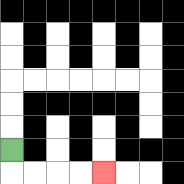{'start': '[0, 6]', 'end': '[4, 7]', 'path_directions': 'D,R,R,R,R', 'path_coordinates': '[[0, 6], [0, 7], [1, 7], [2, 7], [3, 7], [4, 7]]'}